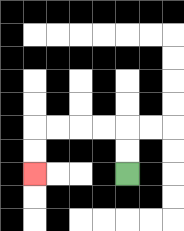{'start': '[5, 7]', 'end': '[1, 7]', 'path_directions': 'U,U,L,L,L,L,D,D', 'path_coordinates': '[[5, 7], [5, 6], [5, 5], [4, 5], [3, 5], [2, 5], [1, 5], [1, 6], [1, 7]]'}